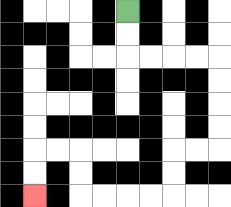{'start': '[5, 0]', 'end': '[1, 8]', 'path_directions': 'D,D,R,R,R,R,D,D,D,D,L,L,D,D,L,L,L,L,U,U,L,L,D,D', 'path_coordinates': '[[5, 0], [5, 1], [5, 2], [6, 2], [7, 2], [8, 2], [9, 2], [9, 3], [9, 4], [9, 5], [9, 6], [8, 6], [7, 6], [7, 7], [7, 8], [6, 8], [5, 8], [4, 8], [3, 8], [3, 7], [3, 6], [2, 6], [1, 6], [1, 7], [1, 8]]'}